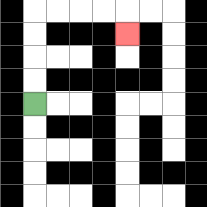{'start': '[1, 4]', 'end': '[5, 1]', 'path_directions': 'U,U,U,U,R,R,R,R,D', 'path_coordinates': '[[1, 4], [1, 3], [1, 2], [1, 1], [1, 0], [2, 0], [3, 0], [4, 0], [5, 0], [5, 1]]'}